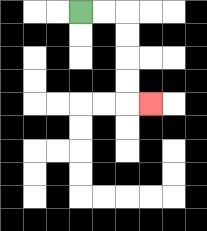{'start': '[3, 0]', 'end': '[6, 4]', 'path_directions': 'R,R,D,D,D,D,R', 'path_coordinates': '[[3, 0], [4, 0], [5, 0], [5, 1], [5, 2], [5, 3], [5, 4], [6, 4]]'}